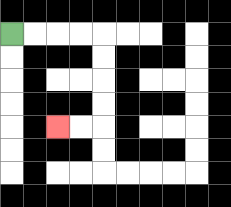{'start': '[0, 1]', 'end': '[2, 5]', 'path_directions': 'R,R,R,R,D,D,D,D,L,L', 'path_coordinates': '[[0, 1], [1, 1], [2, 1], [3, 1], [4, 1], [4, 2], [4, 3], [4, 4], [4, 5], [3, 5], [2, 5]]'}